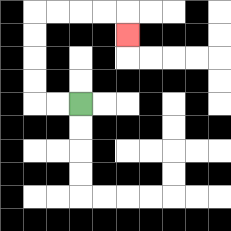{'start': '[3, 4]', 'end': '[5, 1]', 'path_directions': 'L,L,U,U,U,U,R,R,R,R,D', 'path_coordinates': '[[3, 4], [2, 4], [1, 4], [1, 3], [1, 2], [1, 1], [1, 0], [2, 0], [3, 0], [4, 0], [5, 0], [5, 1]]'}